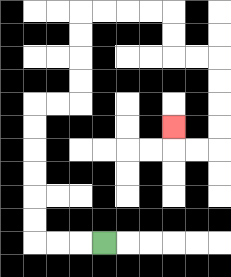{'start': '[4, 10]', 'end': '[7, 5]', 'path_directions': 'L,L,L,U,U,U,U,U,U,R,R,U,U,U,U,R,R,R,R,D,D,R,R,D,D,D,D,L,L,U', 'path_coordinates': '[[4, 10], [3, 10], [2, 10], [1, 10], [1, 9], [1, 8], [1, 7], [1, 6], [1, 5], [1, 4], [2, 4], [3, 4], [3, 3], [3, 2], [3, 1], [3, 0], [4, 0], [5, 0], [6, 0], [7, 0], [7, 1], [7, 2], [8, 2], [9, 2], [9, 3], [9, 4], [9, 5], [9, 6], [8, 6], [7, 6], [7, 5]]'}